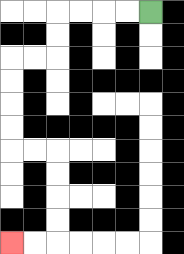{'start': '[6, 0]', 'end': '[0, 10]', 'path_directions': 'L,L,L,L,D,D,L,L,D,D,D,D,R,R,D,D,D,D,L,L', 'path_coordinates': '[[6, 0], [5, 0], [4, 0], [3, 0], [2, 0], [2, 1], [2, 2], [1, 2], [0, 2], [0, 3], [0, 4], [0, 5], [0, 6], [1, 6], [2, 6], [2, 7], [2, 8], [2, 9], [2, 10], [1, 10], [0, 10]]'}